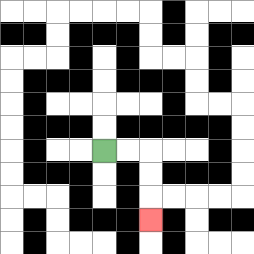{'start': '[4, 6]', 'end': '[6, 9]', 'path_directions': 'R,R,D,D,D', 'path_coordinates': '[[4, 6], [5, 6], [6, 6], [6, 7], [6, 8], [6, 9]]'}